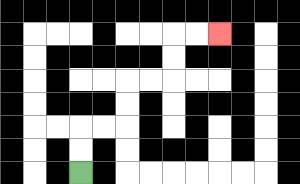{'start': '[3, 7]', 'end': '[9, 1]', 'path_directions': 'U,U,R,R,U,U,R,R,U,U,R,R', 'path_coordinates': '[[3, 7], [3, 6], [3, 5], [4, 5], [5, 5], [5, 4], [5, 3], [6, 3], [7, 3], [7, 2], [7, 1], [8, 1], [9, 1]]'}